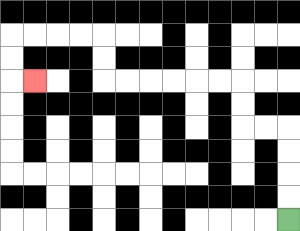{'start': '[12, 9]', 'end': '[1, 3]', 'path_directions': 'U,U,U,U,L,L,U,U,L,L,L,L,L,L,U,U,L,L,L,L,D,D,R', 'path_coordinates': '[[12, 9], [12, 8], [12, 7], [12, 6], [12, 5], [11, 5], [10, 5], [10, 4], [10, 3], [9, 3], [8, 3], [7, 3], [6, 3], [5, 3], [4, 3], [4, 2], [4, 1], [3, 1], [2, 1], [1, 1], [0, 1], [0, 2], [0, 3], [1, 3]]'}